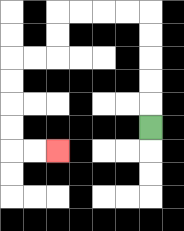{'start': '[6, 5]', 'end': '[2, 6]', 'path_directions': 'U,U,U,U,U,L,L,L,L,D,D,L,L,D,D,D,D,R,R', 'path_coordinates': '[[6, 5], [6, 4], [6, 3], [6, 2], [6, 1], [6, 0], [5, 0], [4, 0], [3, 0], [2, 0], [2, 1], [2, 2], [1, 2], [0, 2], [0, 3], [0, 4], [0, 5], [0, 6], [1, 6], [2, 6]]'}